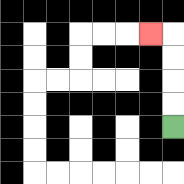{'start': '[7, 5]', 'end': '[6, 1]', 'path_directions': 'U,U,U,U,L', 'path_coordinates': '[[7, 5], [7, 4], [7, 3], [7, 2], [7, 1], [6, 1]]'}